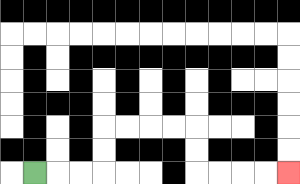{'start': '[1, 7]', 'end': '[12, 7]', 'path_directions': 'R,R,R,U,U,R,R,R,R,D,D,R,R,R,R', 'path_coordinates': '[[1, 7], [2, 7], [3, 7], [4, 7], [4, 6], [4, 5], [5, 5], [6, 5], [7, 5], [8, 5], [8, 6], [8, 7], [9, 7], [10, 7], [11, 7], [12, 7]]'}